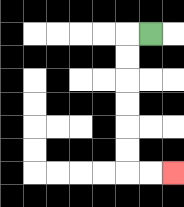{'start': '[6, 1]', 'end': '[7, 7]', 'path_directions': 'L,D,D,D,D,D,D,R,R', 'path_coordinates': '[[6, 1], [5, 1], [5, 2], [5, 3], [5, 4], [5, 5], [5, 6], [5, 7], [6, 7], [7, 7]]'}